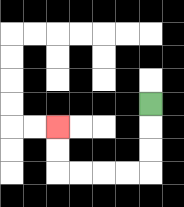{'start': '[6, 4]', 'end': '[2, 5]', 'path_directions': 'D,D,D,L,L,L,L,U,U', 'path_coordinates': '[[6, 4], [6, 5], [6, 6], [6, 7], [5, 7], [4, 7], [3, 7], [2, 7], [2, 6], [2, 5]]'}